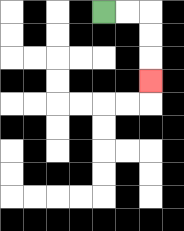{'start': '[4, 0]', 'end': '[6, 3]', 'path_directions': 'R,R,D,D,D', 'path_coordinates': '[[4, 0], [5, 0], [6, 0], [6, 1], [6, 2], [6, 3]]'}